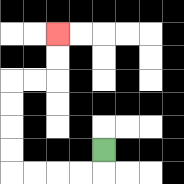{'start': '[4, 6]', 'end': '[2, 1]', 'path_directions': 'D,L,L,L,L,U,U,U,U,R,R,U,U', 'path_coordinates': '[[4, 6], [4, 7], [3, 7], [2, 7], [1, 7], [0, 7], [0, 6], [0, 5], [0, 4], [0, 3], [1, 3], [2, 3], [2, 2], [2, 1]]'}